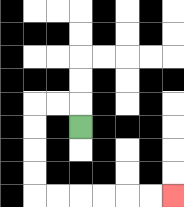{'start': '[3, 5]', 'end': '[7, 8]', 'path_directions': 'U,L,L,D,D,D,D,R,R,R,R,R,R', 'path_coordinates': '[[3, 5], [3, 4], [2, 4], [1, 4], [1, 5], [1, 6], [1, 7], [1, 8], [2, 8], [3, 8], [4, 8], [5, 8], [6, 8], [7, 8]]'}